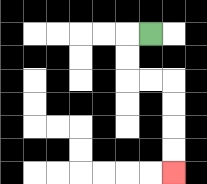{'start': '[6, 1]', 'end': '[7, 7]', 'path_directions': 'L,D,D,R,R,D,D,D,D', 'path_coordinates': '[[6, 1], [5, 1], [5, 2], [5, 3], [6, 3], [7, 3], [7, 4], [7, 5], [7, 6], [7, 7]]'}